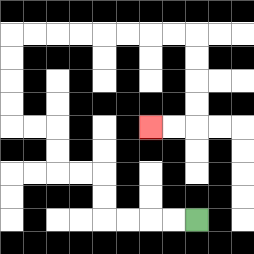{'start': '[8, 9]', 'end': '[6, 5]', 'path_directions': 'L,L,L,L,U,U,L,L,U,U,L,L,U,U,U,U,R,R,R,R,R,R,R,R,D,D,D,D,L,L', 'path_coordinates': '[[8, 9], [7, 9], [6, 9], [5, 9], [4, 9], [4, 8], [4, 7], [3, 7], [2, 7], [2, 6], [2, 5], [1, 5], [0, 5], [0, 4], [0, 3], [0, 2], [0, 1], [1, 1], [2, 1], [3, 1], [4, 1], [5, 1], [6, 1], [7, 1], [8, 1], [8, 2], [8, 3], [8, 4], [8, 5], [7, 5], [6, 5]]'}